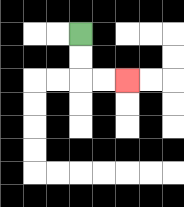{'start': '[3, 1]', 'end': '[5, 3]', 'path_directions': 'D,D,R,R', 'path_coordinates': '[[3, 1], [3, 2], [3, 3], [4, 3], [5, 3]]'}